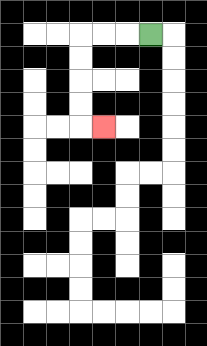{'start': '[6, 1]', 'end': '[4, 5]', 'path_directions': 'L,L,L,D,D,D,D,R', 'path_coordinates': '[[6, 1], [5, 1], [4, 1], [3, 1], [3, 2], [3, 3], [3, 4], [3, 5], [4, 5]]'}